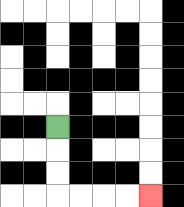{'start': '[2, 5]', 'end': '[6, 8]', 'path_directions': 'D,D,D,R,R,R,R', 'path_coordinates': '[[2, 5], [2, 6], [2, 7], [2, 8], [3, 8], [4, 8], [5, 8], [6, 8]]'}